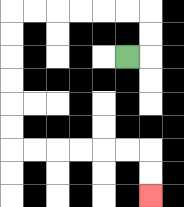{'start': '[5, 2]', 'end': '[6, 8]', 'path_directions': 'R,U,U,L,L,L,L,L,L,D,D,D,D,D,D,R,R,R,R,R,R,D,D', 'path_coordinates': '[[5, 2], [6, 2], [6, 1], [6, 0], [5, 0], [4, 0], [3, 0], [2, 0], [1, 0], [0, 0], [0, 1], [0, 2], [0, 3], [0, 4], [0, 5], [0, 6], [1, 6], [2, 6], [3, 6], [4, 6], [5, 6], [6, 6], [6, 7], [6, 8]]'}